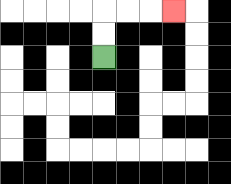{'start': '[4, 2]', 'end': '[7, 0]', 'path_directions': 'U,U,R,R,R', 'path_coordinates': '[[4, 2], [4, 1], [4, 0], [5, 0], [6, 0], [7, 0]]'}